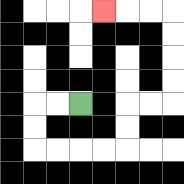{'start': '[3, 4]', 'end': '[4, 0]', 'path_directions': 'L,L,D,D,R,R,R,R,U,U,R,R,U,U,U,U,L,L,L', 'path_coordinates': '[[3, 4], [2, 4], [1, 4], [1, 5], [1, 6], [2, 6], [3, 6], [4, 6], [5, 6], [5, 5], [5, 4], [6, 4], [7, 4], [7, 3], [7, 2], [7, 1], [7, 0], [6, 0], [5, 0], [4, 0]]'}